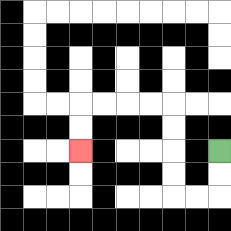{'start': '[9, 6]', 'end': '[3, 6]', 'path_directions': 'D,D,L,L,U,U,U,U,L,L,L,L,D,D', 'path_coordinates': '[[9, 6], [9, 7], [9, 8], [8, 8], [7, 8], [7, 7], [7, 6], [7, 5], [7, 4], [6, 4], [5, 4], [4, 4], [3, 4], [3, 5], [3, 6]]'}